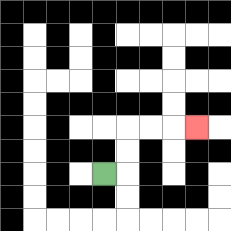{'start': '[4, 7]', 'end': '[8, 5]', 'path_directions': 'R,U,U,R,R,R', 'path_coordinates': '[[4, 7], [5, 7], [5, 6], [5, 5], [6, 5], [7, 5], [8, 5]]'}